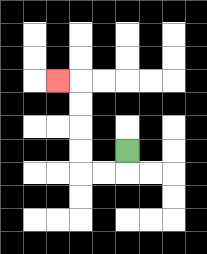{'start': '[5, 6]', 'end': '[2, 3]', 'path_directions': 'D,L,L,U,U,U,U,L', 'path_coordinates': '[[5, 6], [5, 7], [4, 7], [3, 7], [3, 6], [3, 5], [3, 4], [3, 3], [2, 3]]'}